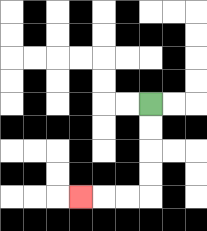{'start': '[6, 4]', 'end': '[3, 8]', 'path_directions': 'D,D,D,D,L,L,L', 'path_coordinates': '[[6, 4], [6, 5], [6, 6], [6, 7], [6, 8], [5, 8], [4, 8], [3, 8]]'}